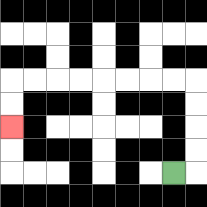{'start': '[7, 7]', 'end': '[0, 5]', 'path_directions': 'R,U,U,U,U,L,L,L,L,L,L,L,L,D,D', 'path_coordinates': '[[7, 7], [8, 7], [8, 6], [8, 5], [8, 4], [8, 3], [7, 3], [6, 3], [5, 3], [4, 3], [3, 3], [2, 3], [1, 3], [0, 3], [0, 4], [0, 5]]'}